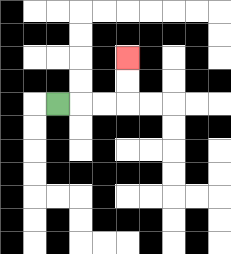{'start': '[2, 4]', 'end': '[5, 2]', 'path_directions': 'R,R,R,U,U', 'path_coordinates': '[[2, 4], [3, 4], [4, 4], [5, 4], [5, 3], [5, 2]]'}